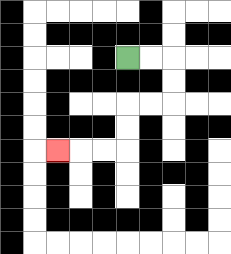{'start': '[5, 2]', 'end': '[2, 6]', 'path_directions': 'R,R,D,D,L,L,D,D,L,L,L', 'path_coordinates': '[[5, 2], [6, 2], [7, 2], [7, 3], [7, 4], [6, 4], [5, 4], [5, 5], [5, 6], [4, 6], [3, 6], [2, 6]]'}